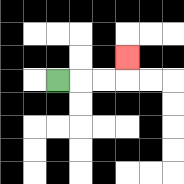{'start': '[2, 3]', 'end': '[5, 2]', 'path_directions': 'R,R,R,U', 'path_coordinates': '[[2, 3], [3, 3], [4, 3], [5, 3], [5, 2]]'}